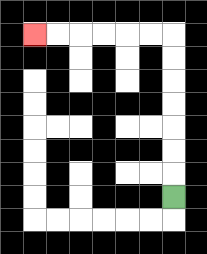{'start': '[7, 8]', 'end': '[1, 1]', 'path_directions': 'U,U,U,U,U,U,U,L,L,L,L,L,L', 'path_coordinates': '[[7, 8], [7, 7], [7, 6], [7, 5], [7, 4], [7, 3], [7, 2], [7, 1], [6, 1], [5, 1], [4, 1], [3, 1], [2, 1], [1, 1]]'}